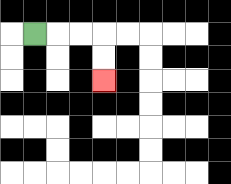{'start': '[1, 1]', 'end': '[4, 3]', 'path_directions': 'R,R,R,D,D', 'path_coordinates': '[[1, 1], [2, 1], [3, 1], [4, 1], [4, 2], [4, 3]]'}